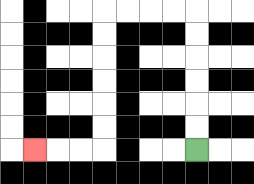{'start': '[8, 6]', 'end': '[1, 6]', 'path_directions': 'U,U,U,U,U,U,L,L,L,L,D,D,D,D,D,D,L,L,L', 'path_coordinates': '[[8, 6], [8, 5], [8, 4], [8, 3], [8, 2], [8, 1], [8, 0], [7, 0], [6, 0], [5, 0], [4, 0], [4, 1], [4, 2], [4, 3], [4, 4], [4, 5], [4, 6], [3, 6], [2, 6], [1, 6]]'}